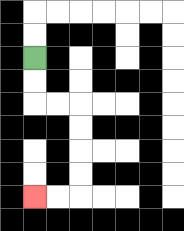{'start': '[1, 2]', 'end': '[1, 8]', 'path_directions': 'D,D,R,R,D,D,D,D,L,L', 'path_coordinates': '[[1, 2], [1, 3], [1, 4], [2, 4], [3, 4], [3, 5], [3, 6], [3, 7], [3, 8], [2, 8], [1, 8]]'}